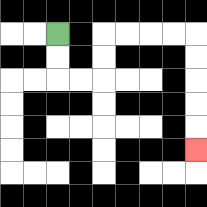{'start': '[2, 1]', 'end': '[8, 6]', 'path_directions': 'D,D,R,R,U,U,R,R,R,R,D,D,D,D,D', 'path_coordinates': '[[2, 1], [2, 2], [2, 3], [3, 3], [4, 3], [4, 2], [4, 1], [5, 1], [6, 1], [7, 1], [8, 1], [8, 2], [8, 3], [8, 4], [8, 5], [8, 6]]'}